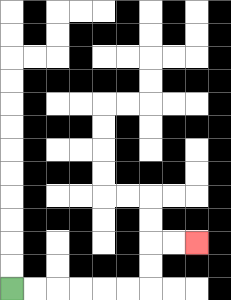{'start': '[0, 12]', 'end': '[8, 10]', 'path_directions': 'R,R,R,R,R,R,U,U,R,R', 'path_coordinates': '[[0, 12], [1, 12], [2, 12], [3, 12], [4, 12], [5, 12], [6, 12], [6, 11], [6, 10], [7, 10], [8, 10]]'}